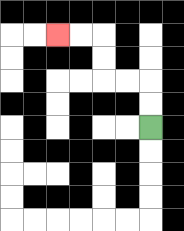{'start': '[6, 5]', 'end': '[2, 1]', 'path_directions': 'U,U,L,L,U,U,L,L', 'path_coordinates': '[[6, 5], [6, 4], [6, 3], [5, 3], [4, 3], [4, 2], [4, 1], [3, 1], [2, 1]]'}